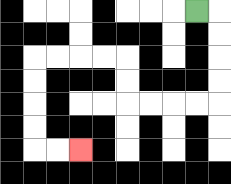{'start': '[8, 0]', 'end': '[3, 6]', 'path_directions': 'R,D,D,D,D,L,L,L,L,U,U,L,L,L,L,D,D,D,D,R,R', 'path_coordinates': '[[8, 0], [9, 0], [9, 1], [9, 2], [9, 3], [9, 4], [8, 4], [7, 4], [6, 4], [5, 4], [5, 3], [5, 2], [4, 2], [3, 2], [2, 2], [1, 2], [1, 3], [1, 4], [1, 5], [1, 6], [2, 6], [3, 6]]'}